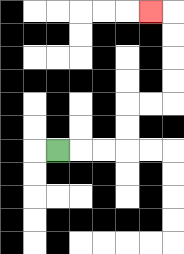{'start': '[2, 6]', 'end': '[6, 0]', 'path_directions': 'R,R,R,U,U,R,R,U,U,U,U,L', 'path_coordinates': '[[2, 6], [3, 6], [4, 6], [5, 6], [5, 5], [5, 4], [6, 4], [7, 4], [7, 3], [7, 2], [7, 1], [7, 0], [6, 0]]'}